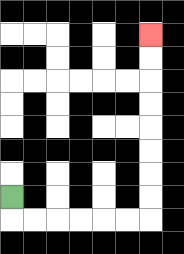{'start': '[0, 8]', 'end': '[6, 1]', 'path_directions': 'D,R,R,R,R,R,R,U,U,U,U,U,U,U,U', 'path_coordinates': '[[0, 8], [0, 9], [1, 9], [2, 9], [3, 9], [4, 9], [5, 9], [6, 9], [6, 8], [6, 7], [6, 6], [6, 5], [6, 4], [6, 3], [6, 2], [6, 1]]'}